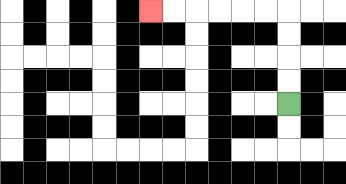{'start': '[12, 4]', 'end': '[6, 0]', 'path_directions': 'U,U,U,U,L,L,L,L,L,L', 'path_coordinates': '[[12, 4], [12, 3], [12, 2], [12, 1], [12, 0], [11, 0], [10, 0], [9, 0], [8, 0], [7, 0], [6, 0]]'}